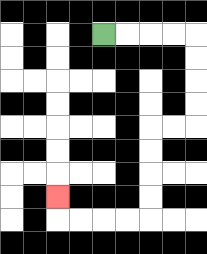{'start': '[4, 1]', 'end': '[2, 8]', 'path_directions': 'R,R,R,R,D,D,D,D,L,L,D,D,D,D,L,L,L,L,U', 'path_coordinates': '[[4, 1], [5, 1], [6, 1], [7, 1], [8, 1], [8, 2], [8, 3], [8, 4], [8, 5], [7, 5], [6, 5], [6, 6], [6, 7], [6, 8], [6, 9], [5, 9], [4, 9], [3, 9], [2, 9], [2, 8]]'}